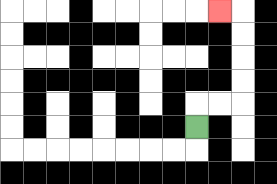{'start': '[8, 5]', 'end': '[9, 0]', 'path_directions': 'U,R,R,U,U,U,U,L', 'path_coordinates': '[[8, 5], [8, 4], [9, 4], [10, 4], [10, 3], [10, 2], [10, 1], [10, 0], [9, 0]]'}